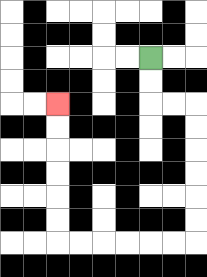{'start': '[6, 2]', 'end': '[2, 4]', 'path_directions': 'D,D,R,R,D,D,D,D,D,D,L,L,L,L,L,L,U,U,U,U,U,U', 'path_coordinates': '[[6, 2], [6, 3], [6, 4], [7, 4], [8, 4], [8, 5], [8, 6], [8, 7], [8, 8], [8, 9], [8, 10], [7, 10], [6, 10], [5, 10], [4, 10], [3, 10], [2, 10], [2, 9], [2, 8], [2, 7], [2, 6], [2, 5], [2, 4]]'}